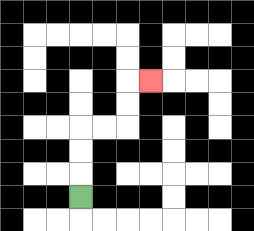{'start': '[3, 8]', 'end': '[6, 3]', 'path_directions': 'U,U,U,R,R,U,U,R', 'path_coordinates': '[[3, 8], [3, 7], [3, 6], [3, 5], [4, 5], [5, 5], [5, 4], [5, 3], [6, 3]]'}